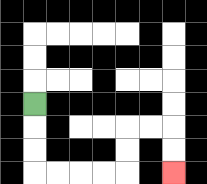{'start': '[1, 4]', 'end': '[7, 7]', 'path_directions': 'D,D,D,R,R,R,R,U,U,R,R,D,D', 'path_coordinates': '[[1, 4], [1, 5], [1, 6], [1, 7], [2, 7], [3, 7], [4, 7], [5, 7], [5, 6], [5, 5], [6, 5], [7, 5], [7, 6], [7, 7]]'}